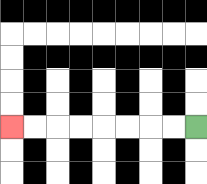{'start': '[8, 5]', 'end': '[0, 5]', 'path_directions': 'L,L,L,L,L,L,L,L', 'path_coordinates': '[[8, 5], [7, 5], [6, 5], [5, 5], [4, 5], [3, 5], [2, 5], [1, 5], [0, 5]]'}